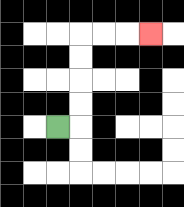{'start': '[2, 5]', 'end': '[6, 1]', 'path_directions': 'R,U,U,U,U,R,R,R', 'path_coordinates': '[[2, 5], [3, 5], [3, 4], [3, 3], [3, 2], [3, 1], [4, 1], [5, 1], [6, 1]]'}